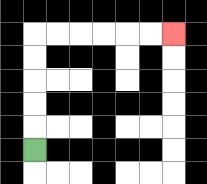{'start': '[1, 6]', 'end': '[7, 1]', 'path_directions': 'U,U,U,U,U,R,R,R,R,R,R', 'path_coordinates': '[[1, 6], [1, 5], [1, 4], [1, 3], [1, 2], [1, 1], [2, 1], [3, 1], [4, 1], [5, 1], [6, 1], [7, 1]]'}